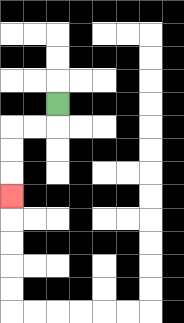{'start': '[2, 4]', 'end': '[0, 8]', 'path_directions': 'D,L,L,D,D,D', 'path_coordinates': '[[2, 4], [2, 5], [1, 5], [0, 5], [0, 6], [0, 7], [0, 8]]'}